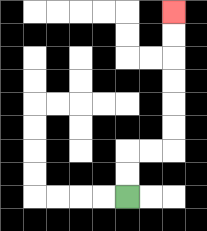{'start': '[5, 8]', 'end': '[7, 0]', 'path_directions': 'U,U,R,R,U,U,U,U,U,U', 'path_coordinates': '[[5, 8], [5, 7], [5, 6], [6, 6], [7, 6], [7, 5], [7, 4], [7, 3], [7, 2], [7, 1], [7, 0]]'}